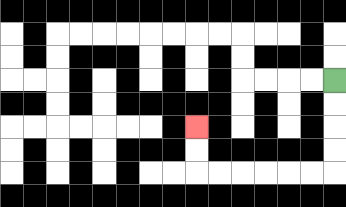{'start': '[14, 3]', 'end': '[8, 5]', 'path_directions': 'D,D,D,D,L,L,L,L,L,L,U,U', 'path_coordinates': '[[14, 3], [14, 4], [14, 5], [14, 6], [14, 7], [13, 7], [12, 7], [11, 7], [10, 7], [9, 7], [8, 7], [8, 6], [8, 5]]'}